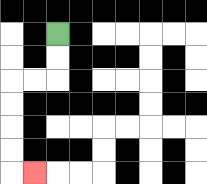{'start': '[2, 1]', 'end': '[1, 7]', 'path_directions': 'D,D,L,L,D,D,D,D,R', 'path_coordinates': '[[2, 1], [2, 2], [2, 3], [1, 3], [0, 3], [0, 4], [0, 5], [0, 6], [0, 7], [1, 7]]'}